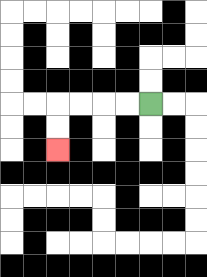{'start': '[6, 4]', 'end': '[2, 6]', 'path_directions': 'L,L,L,L,D,D', 'path_coordinates': '[[6, 4], [5, 4], [4, 4], [3, 4], [2, 4], [2, 5], [2, 6]]'}